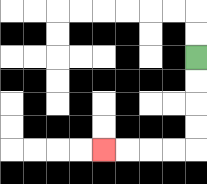{'start': '[8, 2]', 'end': '[4, 6]', 'path_directions': 'D,D,D,D,L,L,L,L', 'path_coordinates': '[[8, 2], [8, 3], [8, 4], [8, 5], [8, 6], [7, 6], [6, 6], [5, 6], [4, 6]]'}